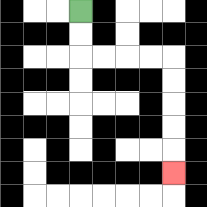{'start': '[3, 0]', 'end': '[7, 7]', 'path_directions': 'D,D,R,R,R,R,D,D,D,D,D', 'path_coordinates': '[[3, 0], [3, 1], [3, 2], [4, 2], [5, 2], [6, 2], [7, 2], [7, 3], [7, 4], [7, 5], [7, 6], [7, 7]]'}